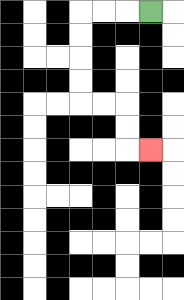{'start': '[6, 0]', 'end': '[6, 6]', 'path_directions': 'L,L,L,D,D,D,D,R,R,D,D,R', 'path_coordinates': '[[6, 0], [5, 0], [4, 0], [3, 0], [3, 1], [3, 2], [3, 3], [3, 4], [4, 4], [5, 4], [5, 5], [5, 6], [6, 6]]'}